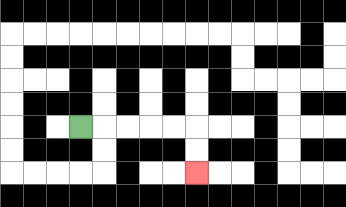{'start': '[3, 5]', 'end': '[8, 7]', 'path_directions': 'R,R,R,R,R,D,D', 'path_coordinates': '[[3, 5], [4, 5], [5, 5], [6, 5], [7, 5], [8, 5], [8, 6], [8, 7]]'}